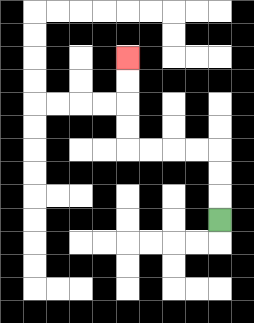{'start': '[9, 9]', 'end': '[5, 2]', 'path_directions': 'U,U,U,L,L,L,L,U,U,U,U', 'path_coordinates': '[[9, 9], [9, 8], [9, 7], [9, 6], [8, 6], [7, 6], [6, 6], [5, 6], [5, 5], [5, 4], [5, 3], [5, 2]]'}